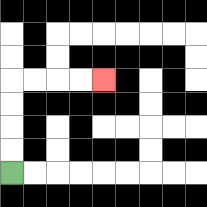{'start': '[0, 7]', 'end': '[4, 3]', 'path_directions': 'U,U,U,U,R,R,R,R', 'path_coordinates': '[[0, 7], [0, 6], [0, 5], [0, 4], [0, 3], [1, 3], [2, 3], [3, 3], [4, 3]]'}